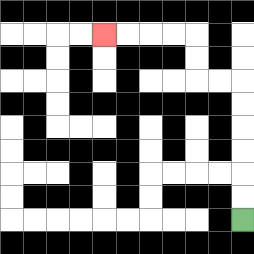{'start': '[10, 9]', 'end': '[4, 1]', 'path_directions': 'U,U,U,U,U,U,L,L,U,U,L,L,L,L', 'path_coordinates': '[[10, 9], [10, 8], [10, 7], [10, 6], [10, 5], [10, 4], [10, 3], [9, 3], [8, 3], [8, 2], [8, 1], [7, 1], [6, 1], [5, 1], [4, 1]]'}